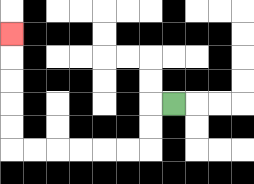{'start': '[7, 4]', 'end': '[0, 1]', 'path_directions': 'L,D,D,L,L,L,L,L,L,U,U,U,U,U', 'path_coordinates': '[[7, 4], [6, 4], [6, 5], [6, 6], [5, 6], [4, 6], [3, 6], [2, 6], [1, 6], [0, 6], [0, 5], [0, 4], [0, 3], [0, 2], [0, 1]]'}